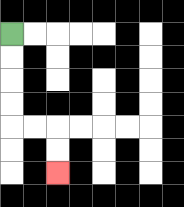{'start': '[0, 1]', 'end': '[2, 7]', 'path_directions': 'D,D,D,D,R,R,D,D', 'path_coordinates': '[[0, 1], [0, 2], [0, 3], [0, 4], [0, 5], [1, 5], [2, 5], [2, 6], [2, 7]]'}